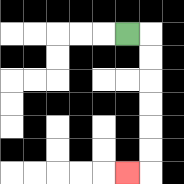{'start': '[5, 1]', 'end': '[5, 7]', 'path_directions': 'R,D,D,D,D,D,D,L', 'path_coordinates': '[[5, 1], [6, 1], [6, 2], [6, 3], [6, 4], [6, 5], [6, 6], [6, 7], [5, 7]]'}